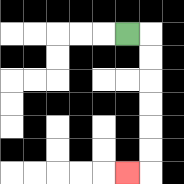{'start': '[5, 1]', 'end': '[5, 7]', 'path_directions': 'R,D,D,D,D,D,D,L', 'path_coordinates': '[[5, 1], [6, 1], [6, 2], [6, 3], [6, 4], [6, 5], [6, 6], [6, 7], [5, 7]]'}